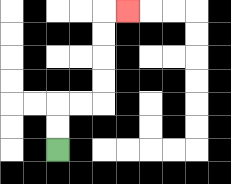{'start': '[2, 6]', 'end': '[5, 0]', 'path_directions': 'U,U,R,R,U,U,U,U,R', 'path_coordinates': '[[2, 6], [2, 5], [2, 4], [3, 4], [4, 4], [4, 3], [4, 2], [4, 1], [4, 0], [5, 0]]'}